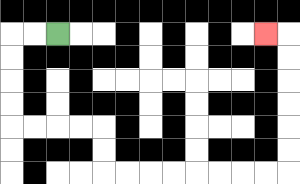{'start': '[2, 1]', 'end': '[11, 1]', 'path_directions': 'L,L,D,D,D,D,R,R,R,R,D,D,R,R,R,R,R,R,R,R,U,U,U,U,U,U,L', 'path_coordinates': '[[2, 1], [1, 1], [0, 1], [0, 2], [0, 3], [0, 4], [0, 5], [1, 5], [2, 5], [3, 5], [4, 5], [4, 6], [4, 7], [5, 7], [6, 7], [7, 7], [8, 7], [9, 7], [10, 7], [11, 7], [12, 7], [12, 6], [12, 5], [12, 4], [12, 3], [12, 2], [12, 1], [11, 1]]'}